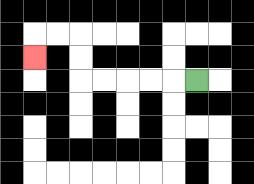{'start': '[8, 3]', 'end': '[1, 2]', 'path_directions': 'L,L,L,L,L,U,U,L,L,D', 'path_coordinates': '[[8, 3], [7, 3], [6, 3], [5, 3], [4, 3], [3, 3], [3, 2], [3, 1], [2, 1], [1, 1], [1, 2]]'}